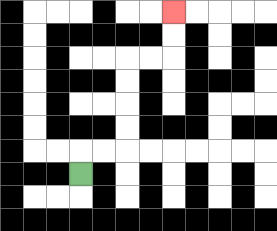{'start': '[3, 7]', 'end': '[7, 0]', 'path_directions': 'U,R,R,U,U,U,U,R,R,U,U', 'path_coordinates': '[[3, 7], [3, 6], [4, 6], [5, 6], [5, 5], [5, 4], [5, 3], [5, 2], [6, 2], [7, 2], [7, 1], [7, 0]]'}